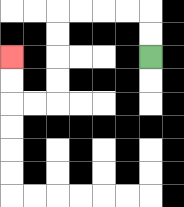{'start': '[6, 2]', 'end': '[0, 2]', 'path_directions': 'U,U,L,L,L,L,D,D,D,D,L,L,U,U', 'path_coordinates': '[[6, 2], [6, 1], [6, 0], [5, 0], [4, 0], [3, 0], [2, 0], [2, 1], [2, 2], [2, 3], [2, 4], [1, 4], [0, 4], [0, 3], [0, 2]]'}